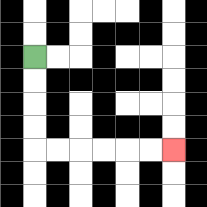{'start': '[1, 2]', 'end': '[7, 6]', 'path_directions': 'D,D,D,D,R,R,R,R,R,R', 'path_coordinates': '[[1, 2], [1, 3], [1, 4], [1, 5], [1, 6], [2, 6], [3, 6], [4, 6], [5, 6], [6, 6], [7, 6]]'}